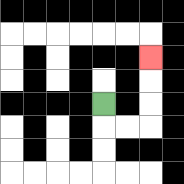{'start': '[4, 4]', 'end': '[6, 2]', 'path_directions': 'D,R,R,U,U,U', 'path_coordinates': '[[4, 4], [4, 5], [5, 5], [6, 5], [6, 4], [6, 3], [6, 2]]'}